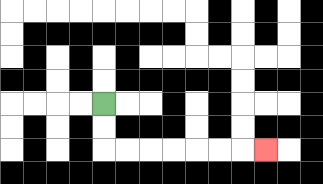{'start': '[4, 4]', 'end': '[11, 6]', 'path_directions': 'D,D,R,R,R,R,R,R,R', 'path_coordinates': '[[4, 4], [4, 5], [4, 6], [5, 6], [6, 6], [7, 6], [8, 6], [9, 6], [10, 6], [11, 6]]'}